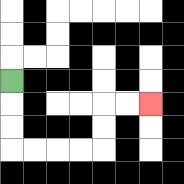{'start': '[0, 3]', 'end': '[6, 4]', 'path_directions': 'D,D,D,R,R,R,R,U,U,R,R', 'path_coordinates': '[[0, 3], [0, 4], [0, 5], [0, 6], [1, 6], [2, 6], [3, 6], [4, 6], [4, 5], [4, 4], [5, 4], [6, 4]]'}